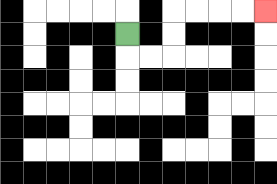{'start': '[5, 1]', 'end': '[11, 0]', 'path_directions': 'D,R,R,U,U,R,R,R,R', 'path_coordinates': '[[5, 1], [5, 2], [6, 2], [7, 2], [7, 1], [7, 0], [8, 0], [9, 0], [10, 0], [11, 0]]'}